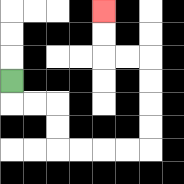{'start': '[0, 3]', 'end': '[4, 0]', 'path_directions': 'D,R,R,D,D,R,R,R,R,U,U,U,U,L,L,U,U', 'path_coordinates': '[[0, 3], [0, 4], [1, 4], [2, 4], [2, 5], [2, 6], [3, 6], [4, 6], [5, 6], [6, 6], [6, 5], [6, 4], [6, 3], [6, 2], [5, 2], [4, 2], [4, 1], [4, 0]]'}